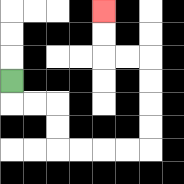{'start': '[0, 3]', 'end': '[4, 0]', 'path_directions': 'D,R,R,D,D,R,R,R,R,U,U,U,U,L,L,U,U', 'path_coordinates': '[[0, 3], [0, 4], [1, 4], [2, 4], [2, 5], [2, 6], [3, 6], [4, 6], [5, 6], [6, 6], [6, 5], [6, 4], [6, 3], [6, 2], [5, 2], [4, 2], [4, 1], [4, 0]]'}